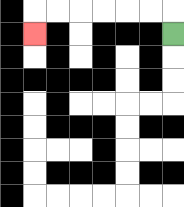{'start': '[7, 1]', 'end': '[1, 1]', 'path_directions': 'U,L,L,L,L,L,L,D', 'path_coordinates': '[[7, 1], [7, 0], [6, 0], [5, 0], [4, 0], [3, 0], [2, 0], [1, 0], [1, 1]]'}